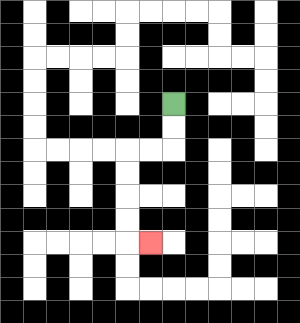{'start': '[7, 4]', 'end': '[6, 10]', 'path_directions': 'D,D,L,L,D,D,D,D,R', 'path_coordinates': '[[7, 4], [7, 5], [7, 6], [6, 6], [5, 6], [5, 7], [5, 8], [5, 9], [5, 10], [6, 10]]'}